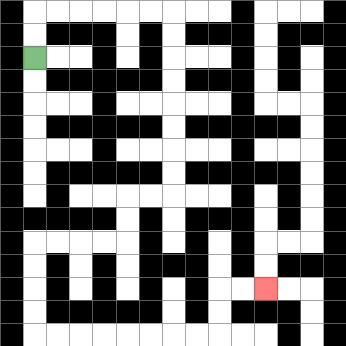{'start': '[1, 2]', 'end': '[11, 12]', 'path_directions': 'U,U,R,R,R,R,R,R,D,D,D,D,D,D,D,D,L,L,D,D,L,L,L,L,D,D,D,D,R,R,R,R,R,R,R,R,U,U,R,R', 'path_coordinates': '[[1, 2], [1, 1], [1, 0], [2, 0], [3, 0], [4, 0], [5, 0], [6, 0], [7, 0], [7, 1], [7, 2], [7, 3], [7, 4], [7, 5], [7, 6], [7, 7], [7, 8], [6, 8], [5, 8], [5, 9], [5, 10], [4, 10], [3, 10], [2, 10], [1, 10], [1, 11], [1, 12], [1, 13], [1, 14], [2, 14], [3, 14], [4, 14], [5, 14], [6, 14], [7, 14], [8, 14], [9, 14], [9, 13], [9, 12], [10, 12], [11, 12]]'}